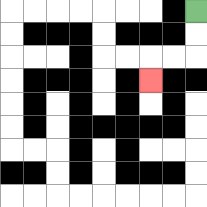{'start': '[8, 0]', 'end': '[6, 3]', 'path_directions': 'D,D,L,L,D', 'path_coordinates': '[[8, 0], [8, 1], [8, 2], [7, 2], [6, 2], [6, 3]]'}